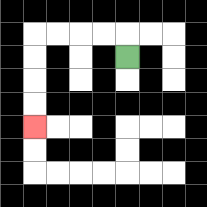{'start': '[5, 2]', 'end': '[1, 5]', 'path_directions': 'U,L,L,L,L,D,D,D,D', 'path_coordinates': '[[5, 2], [5, 1], [4, 1], [3, 1], [2, 1], [1, 1], [1, 2], [1, 3], [1, 4], [1, 5]]'}